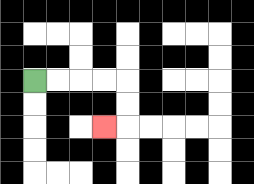{'start': '[1, 3]', 'end': '[4, 5]', 'path_directions': 'R,R,R,R,D,D,L', 'path_coordinates': '[[1, 3], [2, 3], [3, 3], [4, 3], [5, 3], [5, 4], [5, 5], [4, 5]]'}